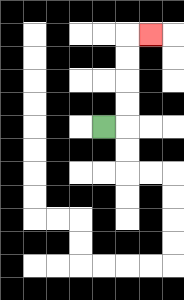{'start': '[4, 5]', 'end': '[6, 1]', 'path_directions': 'R,U,U,U,U,R', 'path_coordinates': '[[4, 5], [5, 5], [5, 4], [5, 3], [5, 2], [5, 1], [6, 1]]'}